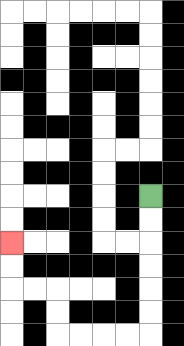{'start': '[6, 8]', 'end': '[0, 10]', 'path_directions': 'D,D,D,D,D,D,L,L,L,L,U,U,L,L,U,U', 'path_coordinates': '[[6, 8], [6, 9], [6, 10], [6, 11], [6, 12], [6, 13], [6, 14], [5, 14], [4, 14], [3, 14], [2, 14], [2, 13], [2, 12], [1, 12], [0, 12], [0, 11], [0, 10]]'}